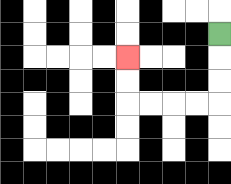{'start': '[9, 1]', 'end': '[5, 2]', 'path_directions': 'D,D,D,L,L,L,L,U,U', 'path_coordinates': '[[9, 1], [9, 2], [9, 3], [9, 4], [8, 4], [7, 4], [6, 4], [5, 4], [5, 3], [5, 2]]'}